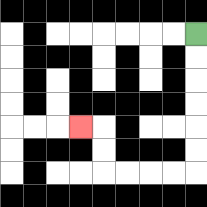{'start': '[8, 1]', 'end': '[3, 5]', 'path_directions': 'D,D,D,D,D,D,L,L,L,L,U,U,L', 'path_coordinates': '[[8, 1], [8, 2], [8, 3], [8, 4], [8, 5], [8, 6], [8, 7], [7, 7], [6, 7], [5, 7], [4, 7], [4, 6], [4, 5], [3, 5]]'}